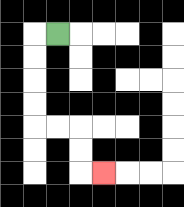{'start': '[2, 1]', 'end': '[4, 7]', 'path_directions': 'L,D,D,D,D,R,R,D,D,R', 'path_coordinates': '[[2, 1], [1, 1], [1, 2], [1, 3], [1, 4], [1, 5], [2, 5], [3, 5], [3, 6], [3, 7], [4, 7]]'}